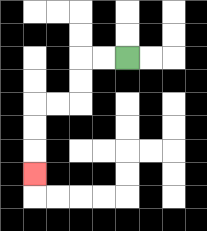{'start': '[5, 2]', 'end': '[1, 7]', 'path_directions': 'L,L,D,D,L,L,D,D,D', 'path_coordinates': '[[5, 2], [4, 2], [3, 2], [3, 3], [3, 4], [2, 4], [1, 4], [1, 5], [1, 6], [1, 7]]'}